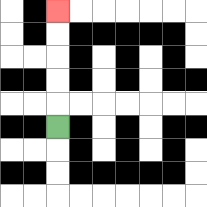{'start': '[2, 5]', 'end': '[2, 0]', 'path_directions': 'U,U,U,U,U', 'path_coordinates': '[[2, 5], [2, 4], [2, 3], [2, 2], [2, 1], [2, 0]]'}